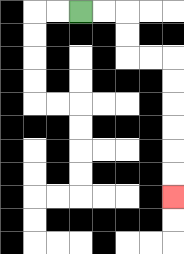{'start': '[3, 0]', 'end': '[7, 8]', 'path_directions': 'R,R,D,D,R,R,D,D,D,D,D,D', 'path_coordinates': '[[3, 0], [4, 0], [5, 0], [5, 1], [5, 2], [6, 2], [7, 2], [7, 3], [7, 4], [7, 5], [7, 6], [7, 7], [7, 8]]'}